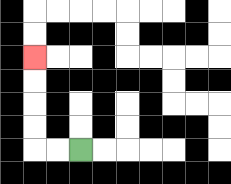{'start': '[3, 6]', 'end': '[1, 2]', 'path_directions': 'L,L,U,U,U,U', 'path_coordinates': '[[3, 6], [2, 6], [1, 6], [1, 5], [1, 4], [1, 3], [1, 2]]'}